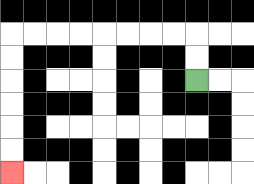{'start': '[8, 3]', 'end': '[0, 7]', 'path_directions': 'U,U,L,L,L,L,L,L,L,L,D,D,D,D,D,D', 'path_coordinates': '[[8, 3], [8, 2], [8, 1], [7, 1], [6, 1], [5, 1], [4, 1], [3, 1], [2, 1], [1, 1], [0, 1], [0, 2], [0, 3], [0, 4], [0, 5], [0, 6], [0, 7]]'}